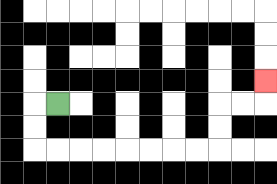{'start': '[2, 4]', 'end': '[11, 3]', 'path_directions': 'L,D,D,R,R,R,R,R,R,R,R,U,U,R,R,U', 'path_coordinates': '[[2, 4], [1, 4], [1, 5], [1, 6], [2, 6], [3, 6], [4, 6], [5, 6], [6, 6], [7, 6], [8, 6], [9, 6], [9, 5], [9, 4], [10, 4], [11, 4], [11, 3]]'}